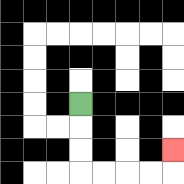{'start': '[3, 4]', 'end': '[7, 6]', 'path_directions': 'D,D,D,R,R,R,R,U', 'path_coordinates': '[[3, 4], [3, 5], [3, 6], [3, 7], [4, 7], [5, 7], [6, 7], [7, 7], [7, 6]]'}